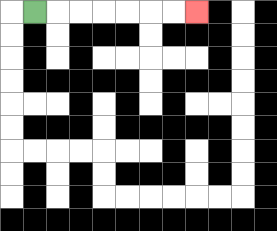{'start': '[1, 0]', 'end': '[8, 0]', 'path_directions': 'R,R,R,R,R,R,R', 'path_coordinates': '[[1, 0], [2, 0], [3, 0], [4, 0], [5, 0], [6, 0], [7, 0], [8, 0]]'}